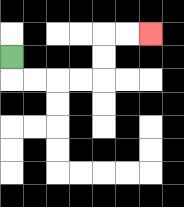{'start': '[0, 2]', 'end': '[6, 1]', 'path_directions': 'D,R,R,R,R,U,U,R,R', 'path_coordinates': '[[0, 2], [0, 3], [1, 3], [2, 3], [3, 3], [4, 3], [4, 2], [4, 1], [5, 1], [6, 1]]'}